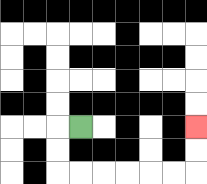{'start': '[3, 5]', 'end': '[8, 5]', 'path_directions': 'L,D,D,R,R,R,R,R,R,U,U', 'path_coordinates': '[[3, 5], [2, 5], [2, 6], [2, 7], [3, 7], [4, 7], [5, 7], [6, 7], [7, 7], [8, 7], [8, 6], [8, 5]]'}